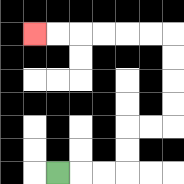{'start': '[2, 7]', 'end': '[1, 1]', 'path_directions': 'R,R,R,U,U,R,R,U,U,U,U,L,L,L,L,L,L', 'path_coordinates': '[[2, 7], [3, 7], [4, 7], [5, 7], [5, 6], [5, 5], [6, 5], [7, 5], [7, 4], [7, 3], [7, 2], [7, 1], [6, 1], [5, 1], [4, 1], [3, 1], [2, 1], [1, 1]]'}